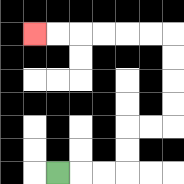{'start': '[2, 7]', 'end': '[1, 1]', 'path_directions': 'R,R,R,U,U,R,R,U,U,U,U,L,L,L,L,L,L', 'path_coordinates': '[[2, 7], [3, 7], [4, 7], [5, 7], [5, 6], [5, 5], [6, 5], [7, 5], [7, 4], [7, 3], [7, 2], [7, 1], [6, 1], [5, 1], [4, 1], [3, 1], [2, 1], [1, 1]]'}